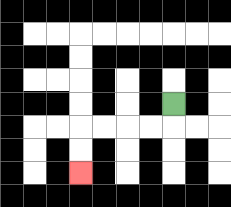{'start': '[7, 4]', 'end': '[3, 7]', 'path_directions': 'D,L,L,L,L,D,D', 'path_coordinates': '[[7, 4], [7, 5], [6, 5], [5, 5], [4, 5], [3, 5], [3, 6], [3, 7]]'}